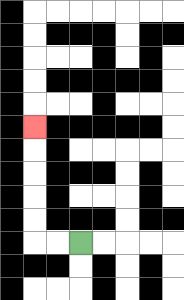{'start': '[3, 10]', 'end': '[1, 5]', 'path_directions': 'L,L,U,U,U,U,U', 'path_coordinates': '[[3, 10], [2, 10], [1, 10], [1, 9], [1, 8], [1, 7], [1, 6], [1, 5]]'}